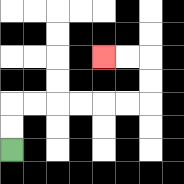{'start': '[0, 6]', 'end': '[4, 2]', 'path_directions': 'U,U,R,R,R,R,R,R,U,U,L,L', 'path_coordinates': '[[0, 6], [0, 5], [0, 4], [1, 4], [2, 4], [3, 4], [4, 4], [5, 4], [6, 4], [6, 3], [6, 2], [5, 2], [4, 2]]'}